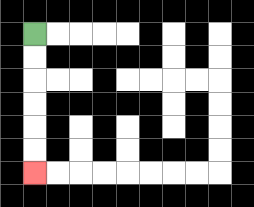{'start': '[1, 1]', 'end': '[1, 7]', 'path_directions': 'D,D,D,D,D,D', 'path_coordinates': '[[1, 1], [1, 2], [1, 3], [1, 4], [1, 5], [1, 6], [1, 7]]'}